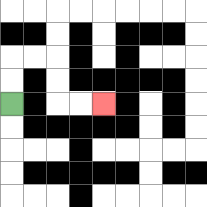{'start': '[0, 4]', 'end': '[4, 4]', 'path_directions': 'U,U,R,R,D,D,R,R', 'path_coordinates': '[[0, 4], [0, 3], [0, 2], [1, 2], [2, 2], [2, 3], [2, 4], [3, 4], [4, 4]]'}